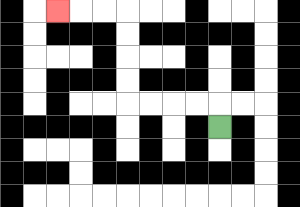{'start': '[9, 5]', 'end': '[2, 0]', 'path_directions': 'U,L,L,L,L,U,U,U,U,L,L,L', 'path_coordinates': '[[9, 5], [9, 4], [8, 4], [7, 4], [6, 4], [5, 4], [5, 3], [5, 2], [5, 1], [5, 0], [4, 0], [3, 0], [2, 0]]'}